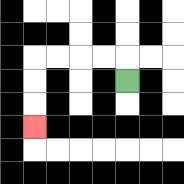{'start': '[5, 3]', 'end': '[1, 5]', 'path_directions': 'U,L,L,L,L,D,D,D', 'path_coordinates': '[[5, 3], [5, 2], [4, 2], [3, 2], [2, 2], [1, 2], [1, 3], [1, 4], [1, 5]]'}